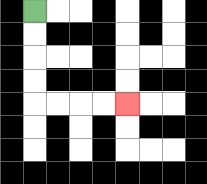{'start': '[1, 0]', 'end': '[5, 4]', 'path_directions': 'D,D,D,D,R,R,R,R', 'path_coordinates': '[[1, 0], [1, 1], [1, 2], [1, 3], [1, 4], [2, 4], [3, 4], [4, 4], [5, 4]]'}